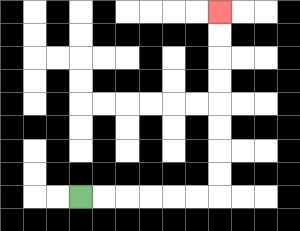{'start': '[3, 8]', 'end': '[9, 0]', 'path_directions': 'R,R,R,R,R,R,U,U,U,U,U,U,U,U', 'path_coordinates': '[[3, 8], [4, 8], [5, 8], [6, 8], [7, 8], [8, 8], [9, 8], [9, 7], [9, 6], [9, 5], [9, 4], [9, 3], [9, 2], [9, 1], [9, 0]]'}